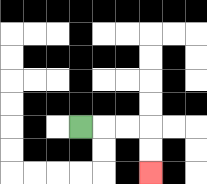{'start': '[3, 5]', 'end': '[6, 7]', 'path_directions': 'R,R,R,D,D', 'path_coordinates': '[[3, 5], [4, 5], [5, 5], [6, 5], [6, 6], [6, 7]]'}